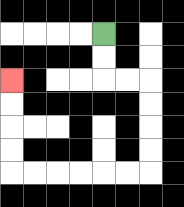{'start': '[4, 1]', 'end': '[0, 3]', 'path_directions': 'D,D,R,R,D,D,D,D,L,L,L,L,L,L,U,U,U,U', 'path_coordinates': '[[4, 1], [4, 2], [4, 3], [5, 3], [6, 3], [6, 4], [6, 5], [6, 6], [6, 7], [5, 7], [4, 7], [3, 7], [2, 7], [1, 7], [0, 7], [0, 6], [0, 5], [0, 4], [0, 3]]'}